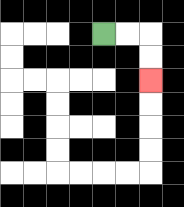{'start': '[4, 1]', 'end': '[6, 3]', 'path_directions': 'R,R,D,D', 'path_coordinates': '[[4, 1], [5, 1], [6, 1], [6, 2], [6, 3]]'}